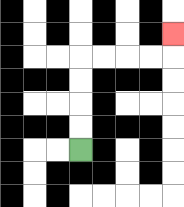{'start': '[3, 6]', 'end': '[7, 1]', 'path_directions': 'U,U,U,U,R,R,R,R,U', 'path_coordinates': '[[3, 6], [3, 5], [3, 4], [3, 3], [3, 2], [4, 2], [5, 2], [6, 2], [7, 2], [7, 1]]'}